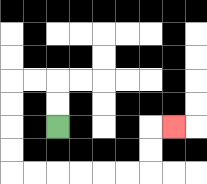{'start': '[2, 5]', 'end': '[7, 5]', 'path_directions': 'U,U,L,L,D,D,D,D,R,R,R,R,R,R,U,U,R', 'path_coordinates': '[[2, 5], [2, 4], [2, 3], [1, 3], [0, 3], [0, 4], [0, 5], [0, 6], [0, 7], [1, 7], [2, 7], [3, 7], [4, 7], [5, 7], [6, 7], [6, 6], [6, 5], [7, 5]]'}